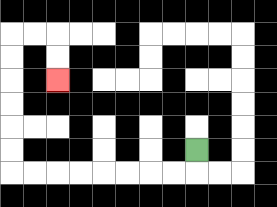{'start': '[8, 6]', 'end': '[2, 3]', 'path_directions': 'D,L,L,L,L,L,L,L,L,U,U,U,U,U,U,R,R,D,D', 'path_coordinates': '[[8, 6], [8, 7], [7, 7], [6, 7], [5, 7], [4, 7], [3, 7], [2, 7], [1, 7], [0, 7], [0, 6], [0, 5], [0, 4], [0, 3], [0, 2], [0, 1], [1, 1], [2, 1], [2, 2], [2, 3]]'}